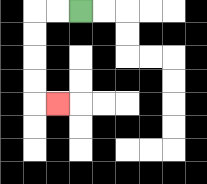{'start': '[3, 0]', 'end': '[2, 4]', 'path_directions': 'L,L,D,D,D,D,R', 'path_coordinates': '[[3, 0], [2, 0], [1, 0], [1, 1], [1, 2], [1, 3], [1, 4], [2, 4]]'}